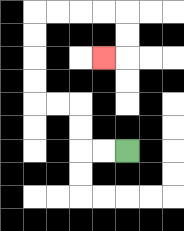{'start': '[5, 6]', 'end': '[4, 2]', 'path_directions': 'L,L,U,U,L,L,U,U,U,U,R,R,R,R,D,D,L', 'path_coordinates': '[[5, 6], [4, 6], [3, 6], [3, 5], [3, 4], [2, 4], [1, 4], [1, 3], [1, 2], [1, 1], [1, 0], [2, 0], [3, 0], [4, 0], [5, 0], [5, 1], [5, 2], [4, 2]]'}